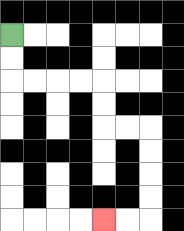{'start': '[0, 1]', 'end': '[4, 9]', 'path_directions': 'D,D,R,R,R,R,D,D,R,R,D,D,D,D,L,L', 'path_coordinates': '[[0, 1], [0, 2], [0, 3], [1, 3], [2, 3], [3, 3], [4, 3], [4, 4], [4, 5], [5, 5], [6, 5], [6, 6], [6, 7], [6, 8], [6, 9], [5, 9], [4, 9]]'}